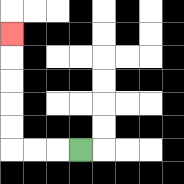{'start': '[3, 6]', 'end': '[0, 1]', 'path_directions': 'L,L,L,U,U,U,U,U', 'path_coordinates': '[[3, 6], [2, 6], [1, 6], [0, 6], [0, 5], [0, 4], [0, 3], [0, 2], [0, 1]]'}